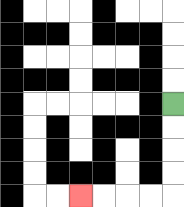{'start': '[7, 4]', 'end': '[3, 8]', 'path_directions': 'D,D,D,D,L,L,L,L', 'path_coordinates': '[[7, 4], [7, 5], [7, 6], [7, 7], [7, 8], [6, 8], [5, 8], [4, 8], [3, 8]]'}